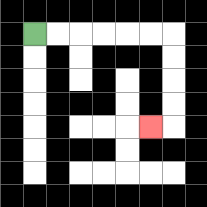{'start': '[1, 1]', 'end': '[6, 5]', 'path_directions': 'R,R,R,R,R,R,D,D,D,D,L', 'path_coordinates': '[[1, 1], [2, 1], [3, 1], [4, 1], [5, 1], [6, 1], [7, 1], [7, 2], [7, 3], [7, 4], [7, 5], [6, 5]]'}